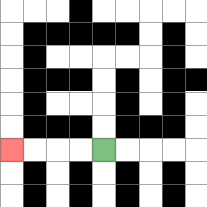{'start': '[4, 6]', 'end': '[0, 6]', 'path_directions': 'L,L,L,L', 'path_coordinates': '[[4, 6], [3, 6], [2, 6], [1, 6], [0, 6]]'}